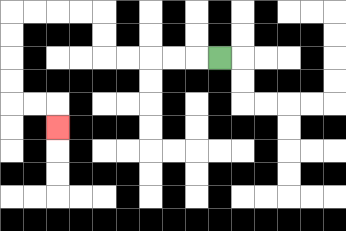{'start': '[9, 2]', 'end': '[2, 5]', 'path_directions': 'L,L,L,L,L,U,U,L,L,L,L,D,D,D,D,R,R,D', 'path_coordinates': '[[9, 2], [8, 2], [7, 2], [6, 2], [5, 2], [4, 2], [4, 1], [4, 0], [3, 0], [2, 0], [1, 0], [0, 0], [0, 1], [0, 2], [0, 3], [0, 4], [1, 4], [2, 4], [2, 5]]'}